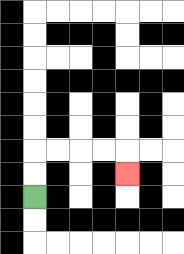{'start': '[1, 8]', 'end': '[5, 7]', 'path_directions': 'U,U,R,R,R,R,D', 'path_coordinates': '[[1, 8], [1, 7], [1, 6], [2, 6], [3, 6], [4, 6], [5, 6], [5, 7]]'}